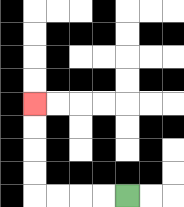{'start': '[5, 8]', 'end': '[1, 4]', 'path_directions': 'L,L,L,L,U,U,U,U', 'path_coordinates': '[[5, 8], [4, 8], [3, 8], [2, 8], [1, 8], [1, 7], [1, 6], [1, 5], [1, 4]]'}